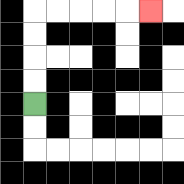{'start': '[1, 4]', 'end': '[6, 0]', 'path_directions': 'U,U,U,U,R,R,R,R,R', 'path_coordinates': '[[1, 4], [1, 3], [1, 2], [1, 1], [1, 0], [2, 0], [3, 0], [4, 0], [5, 0], [6, 0]]'}